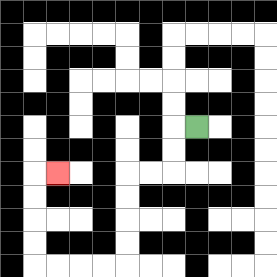{'start': '[8, 5]', 'end': '[2, 7]', 'path_directions': 'L,D,D,L,L,D,D,D,D,L,L,L,L,U,U,U,U,R', 'path_coordinates': '[[8, 5], [7, 5], [7, 6], [7, 7], [6, 7], [5, 7], [5, 8], [5, 9], [5, 10], [5, 11], [4, 11], [3, 11], [2, 11], [1, 11], [1, 10], [1, 9], [1, 8], [1, 7], [2, 7]]'}